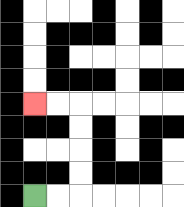{'start': '[1, 8]', 'end': '[1, 4]', 'path_directions': 'R,R,U,U,U,U,L,L', 'path_coordinates': '[[1, 8], [2, 8], [3, 8], [3, 7], [3, 6], [3, 5], [3, 4], [2, 4], [1, 4]]'}